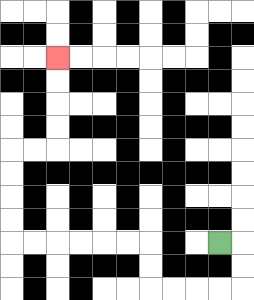{'start': '[9, 10]', 'end': '[2, 2]', 'path_directions': 'R,D,D,L,L,L,L,U,U,L,L,L,L,L,L,U,U,U,U,R,R,U,U,U,U', 'path_coordinates': '[[9, 10], [10, 10], [10, 11], [10, 12], [9, 12], [8, 12], [7, 12], [6, 12], [6, 11], [6, 10], [5, 10], [4, 10], [3, 10], [2, 10], [1, 10], [0, 10], [0, 9], [0, 8], [0, 7], [0, 6], [1, 6], [2, 6], [2, 5], [2, 4], [2, 3], [2, 2]]'}